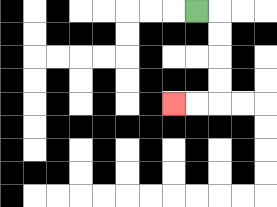{'start': '[8, 0]', 'end': '[7, 4]', 'path_directions': 'R,D,D,D,D,L,L', 'path_coordinates': '[[8, 0], [9, 0], [9, 1], [9, 2], [9, 3], [9, 4], [8, 4], [7, 4]]'}